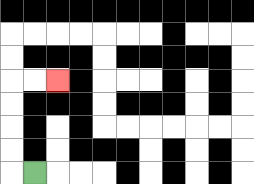{'start': '[1, 7]', 'end': '[2, 3]', 'path_directions': 'L,U,U,U,U,R,R', 'path_coordinates': '[[1, 7], [0, 7], [0, 6], [0, 5], [0, 4], [0, 3], [1, 3], [2, 3]]'}